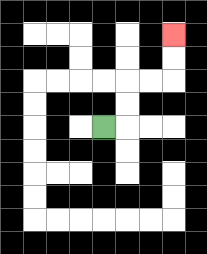{'start': '[4, 5]', 'end': '[7, 1]', 'path_directions': 'R,U,U,R,R,U,U', 'path_coordinates': '[[4, 5], [5, 5], [5, 4], [5, 3], [6, 3], [7, 3], [7, 2], [7, 1]]'}